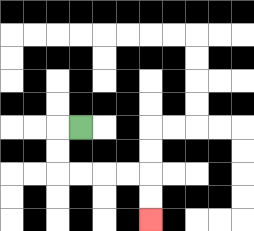{'start': '[3, 5]', 'end': '[6, 9]', 'path_directions': 'L,D,D,R,R,R,R,D,D', 'path_coordinates': '[[3, 5], [2, 5], [2, 6], [2, 7], [3, 7], [4, 7], [5, 7], [6, 7], [6, 8], [6, 9]]'}